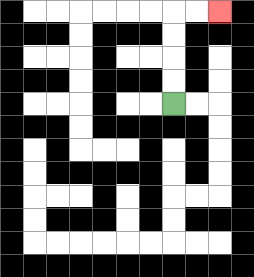{'start': '[7, 4]', 'end': '[9, 0]', 'path_directions': 'U,U,U,U,R,R', 'path_coordinates': '[[7, 4], [7, 3], [7, 2], [7, 1], [7, 0], [8, 0], [9, 0]]'}